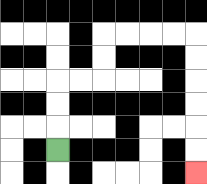{'start': '[2, 6]', 'end': '[8, 7]', 'path_directions': 'U,U,U,R,R,U,U,R,R,R,R,D,D,D,D,D,D', 'path_coordinates': '[[2, 6], [2, 5], [2, 4], [2, 3], [3, 3], [4, 3], [4, 2], [4, 1], [5, 1], [6, 1], [7, 1], [8, 1], [8, 2], [8, 3], [8, 4], [8, 5], [8, 6], [8, 7]]'}